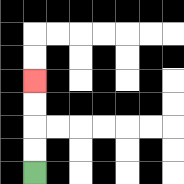{'start': '[1, 7]', 'end': '[1, 3]', 'path_directions': 'U,U,U,U', 'path_coordinates': '[[1, 7], [1, 6], [1, 5], [1, 4], [1, 3]]'}